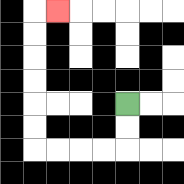{'start': '[5, 4]', 'end': '[2, 0]', 'path_directions': 'D,D,L,L,L,L,U,U,U,U,U,U,R', 'path_coordinates': '[[5, 4], [5, 5], [5, 6], [4, 6], [3, 6], [2, 6], [1, 6], [1, 5], [1, 4], [1, 3], [1, 2], [1, 1], [1, 0], [2, 0]]'}